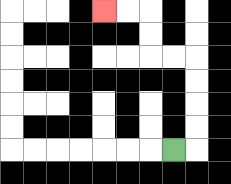{'start': '[7, 6]', 'end': '[4, 0]', 'path_directions': 'R,U,U,U,U,L,L,U,U,L,L', 'path_coordinates': '[[7, 6], [8, 6], [8, 5], [8, 4], [8, 3], [8, 2], [7, 2], [6, 2], [6, 1], [6, 0], [5, 0], [4, 0]]'}